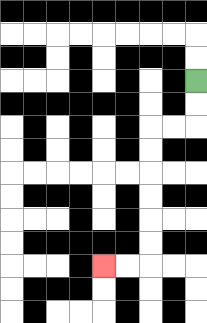{'start': '[8, 3]', 'end': '[4, 11]', 'path_directions': 'D,D,L,L,D,D,D,D,D,D,L,L', 'path_coordinates': '[[8, 3], [8, 4], [8, 5], [7, 5], [6, 5], [6, 6], [6, 7], [6, 8], [6, 9], [6, 10], [6, 11], [5, 11], [4, 11]]'}